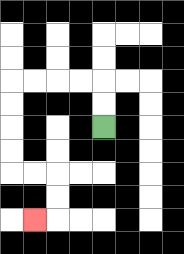{'start': '[4, 5]', 'end': '[1, 9]', 'path_directions': 'U,U,L,L,L,L,D,D,D,D,R,R,D,D,L', 'path_coordinates': '[[4, 5], [4, 4], [4, 3], [3, 3], [2, 3], [1, 3], [0, 3], [0, 4], [0, 5], [0, 6], [0, 7], [1, 7], [2, 7], [2, 8], [2, 9], [1, 9]]'}